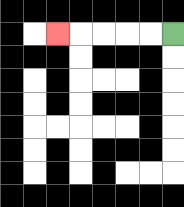{'start': '[7, 1]', 'end': '[2, 1]', 'path_directions': 'L,L,L,L,L', 'path_coordinates': '[[7, 1], [6, 1], [5, 1], [4, 1], [3, 1], [2, 1]]'}